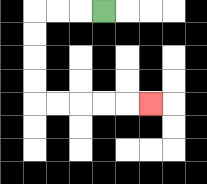{'start': '[4, 0]', 'end': '[6, 4]', 'path_directions': 'L,L,L,D,D,D,D,R,R,R,R,R', 'path_coordinates': '[[4, 0], [3, 0], [2, 0], [1, 0], [1, 1], [1, 2], [1, 3], [1, 4], [2, 4], [3, 4], [4, 4], [5, 4], [6, 4]]'}